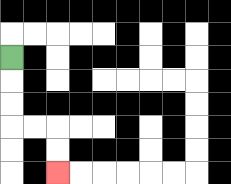{'start': '[0, 2]', 'end': '[2, 7]', 'path_directions': 'D,D,D,R,R,D,D', 'path_coordinates': '[[0, 2], [0, 3], [0, 4], [0, 5], [1, 5], [2, 5], [2, 6], [2, 7]]'}